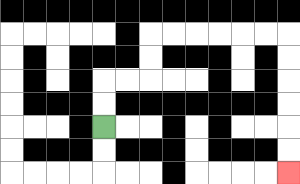{'start': '[4, 5]', 'end': '[12, 7]', 'path_directions': 'U,U,R,R,U,U,R,R,R,R,R,R,D,D,D,D,D,D', 'path_coordinates': '[[4, 5], [4, 4], [4, 3], [5, 3], [6, 3], [6, 2], [6, 1], [7, 1], [8, 1], [9, 1], [10, 1], [11, 1], [12, 1], [12, 2], [12, 3], [12, 4], [12, 5], [12, 6], [12, 7]]'}